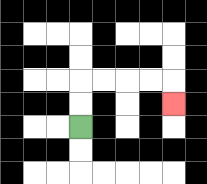{'start': '[3, 5]', 'end': '[7, 4]', 'path_directions': 'U,U,R,R,R,R,D', 'path_coordinates': '[[3, 5], [3, 4], [3, 3], [4, 3], [5, 3], [6, 3], [7, 3], [7, 4]]'}